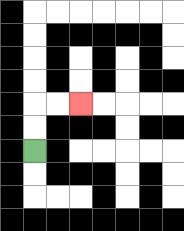{'start': '[1, 6]', 'end': '[3, 4]', 'path_directions': 'U,U,R,R', 'path_coordinates': '[[1, 6], [1, 5], [1, 4], [2, 4], [3, 4]]'}